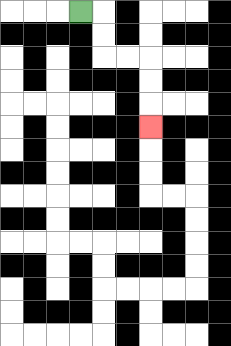{'start': '[3, 0]', 'end': '[6, 5]', 'path_directions': 'R,D,D,R,R,D,D,D', 'path_coordinates': '[[3, 0], [4, 0], [4, 1], [4, 2], [5, 2], [6, 2], [6, 3], [6, 4], [6, 5]]'}